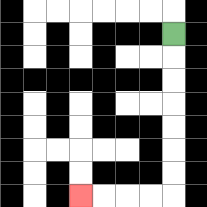{'start': '[7, 1]', 'end': '[3, 8]', 'path_directions': 'D,D,D,D,D,D,D,L,L,L,L', 'path_coordinates': '[[7, 1], [7, 2], [7, 3], [7, 4], [7, 5], [7, 6], [7, 7], [7, 8], [6, 8], [5, 8], [4, 8], [3, 8]]'}